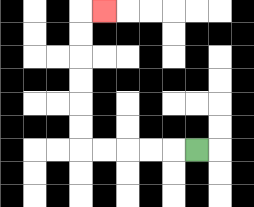{'start': '[8, 6]', 'end': '[4, 0]', 'path_directions': 'L,L,L,L,L,U,U,U,U,U,U,R', 'path_coordinates': '[[8, 6], [7, 6], [6, 6], [5, 6], [4, 6], [3, 6], [3, 5], [3, 4], [3, 3], [3, 2], [3, 1], [3, 0], [4, 0]]'}